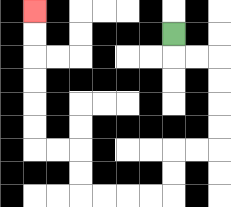{'start': '[7, 1]', 'end': '[1, 0]', 'path_directions': 'D,R,R,D,D,D,D,L,L,D,D,L,L,L,L,U,U,L,L,U,U,U,U,U,U', 'path_coordinates': '[[7, 1], [7, 2], [8, 2], [9, 2], [9, 3], [9, 4], [9, 5], [9, 6], [8, 6], [7, 6], [7, 7], [7, 8], [6, 8], [5, 8], [4, 8], [3, 8], [3, 7], [3, 6], [2, 6], [1, 6], [1, 5], [1, 4], [1, 3], [1, 2], [1, 1], [1, 0]]'}